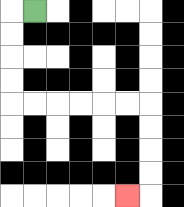{'start': '[1, 0]', 'end': '[5, 8]', 'path_directions': 'L,D,D,D,D,R,R,R,R,R,R,D,D,D,D,L', 'path_coordinates': '[[1, 0], [0, 0], [0, 1], [0, 2], [0, 3], [0, 4], [1, 4], [2, 4], [3, 4], [4, 4], [5, 4], [6, 4], [6, 5], [6, 6], [6, 7], [6, 8], [5, 8]]'}